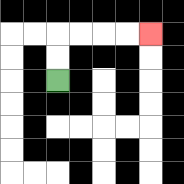{'start': '[2, 3]', 'end': '[6, 1]', 'path_directions': 'U,U,R,R,R,R', 'path_coordinates': '[[2, 3], [2, 2], [2, 1], [3, 1], [4, 1], [5, 1], [6, 1]]'}